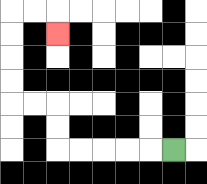{'start': '[7, 6]', 'end': '[2, 1]', 'path_directions': 'L,L,L,L,L,U,U,L,L,U,U,U,U,R,R,D', 'path_coordinates': '[[7, 6], [6, 6], [5, 6], [4, 6], [3, 6], [2, 6], [2, 5], [2, 4], [1, 4], [0, 4], [0, 3], [0, 2], [0, 1], [0, 0], [1, 0], [2, 0], [2, 1]]'}